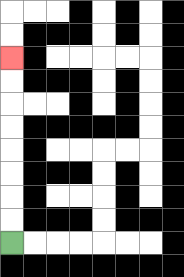{'start': '[0, 10]', 'end': '[0, 2]', 'path_directions': 'U,U,U,U,U,U,U,U', 'path_coordinates': '[[0, 10], [0, 9], [0, 8], [0, 7], [0, 6], [0, 5], [0, 4], [0, 3], [0, 2]]'}